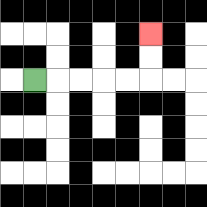{'start': '[1, 3]', 'end': '[6, 1]', 'path_directions': 'R,R,R,R,R,U,U', 'path_coordinates': '[[1, 3], [2, 3], [3, 3], [4, 3], [5, 3], [6, 3], [6, 2], [6, 1]]'}